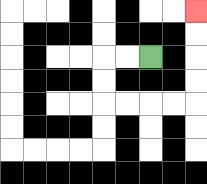{'start': '[6, 2]', 'end': '[8, 0]', 'path_directions': 'L,L,D,D,R,R,R,R,U,U,U,U', 'path_coordinates': '[[6, 2], [5, 2], [4, 2], [4, 3], [4, 4], [5, 4], [6, 4], [7, 4], [8, 4], [8, 3], [8, 2], [8, 1], [8, 0]]'}